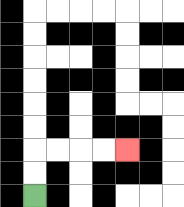{'start': '[1, 8]', 'end': '[5, 6]', 'path_directions': 'U,U,R,R,R,R', 'path_coordinates': '[[1, 8], [1, 7], [1, 6], [2, 6], [3, 6], [4, 6], [5, 6]]'}